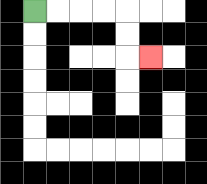{'start': '[1, 0]', 'end': '[6, 2]', 'path_directions': 'R,R,R,R,D,D,R', 'path_coordinates': '[[1, 0], [2, 0], [3, 0], [4, 0], [5, 0], [5, 1], [5, 2], [6, 2]]'}